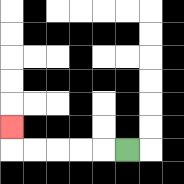{'start': '[5, 6]', 'end': '[0, 5]', 'path_directions': 'L,L,L,L,L,U', 'path_coordinates': '[[5, 6], [4, 6], [3, 6], [2, 6], [1, 6], [0, 6], [0, 5]]'}